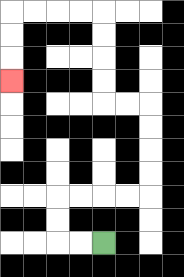{'start': '[4, 10]', 'end': '[0, 3]', 'path_directions': 'L,L,U,U,R,R,R,R,U,U,U,U,L,L,U,U,U,U,L,L,L,L,D,D,D', 'path_coordinates': '[[4, 10], [3, 10], [2, 10], [2, 9], [2, 8], [3, 8], [4, 8], [5, 8], [6, 8], [6, 7], [6, 6], [6, 5], [6, 4], [5, 4], [4, 4], [4, 3], [4, 2], [4, 1], [4, 0], [3, 0], [2, 0], [1, 0], [0, 0], [0, 1], [0, 2], [0, 3]]'}